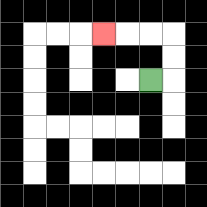{'start': '[6, 3]', 'end': '[4, 1]', 'path_directions': 'R,U,U,L,L,L', 'path_coordinates': '[[6, 3], [7, 3], [7, 2], [7, 1], [6, 1], [5, 1], [4, 1]]'}